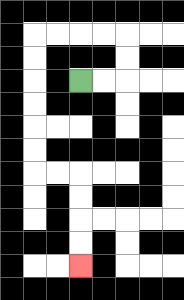{'start': '[3, 3]', 'end': '[3, 11]', 'path_directions': 'R,R,U,U,L,L,L,L,D,D,D,D,D,D,R,R,D,D,D,D', 'path_coordinates': '[[3, 3], [4, 3], [5, 3], [5, 2], [5, 1], [4, 1], [3, 1], [2, 1], [1, 1], [1, 2], [1, 3], [1, 4], [1, 5], [1, 6], [1, 7], [2, 7], [3, 7], [3, 8], [3, 9], [3, 10], [3, 11]]'}